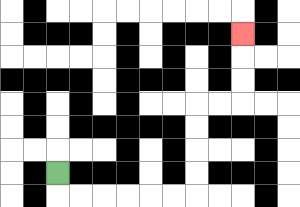{'start': '[2, 7]', 'end': '[10, 1]', 'path_directions': 'D,R,R,R,R,R,R,U,U,U,U,R,R,U,U,U', 'path_coordinates': '[[2, 7], [2, 8], [3, 8], [4, 8], [5, 8], [6, 8], [7, 8], [8, 8], [8, 7], [8, 6], [8, 5], [8, 4], [9, 4], [10, 4], [10, 3], [10, 2], [10, 1]]'}